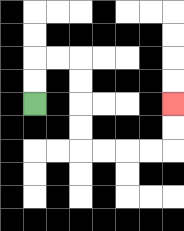{'start': '[1, 4]', 'end': '[7, 4]', 'path_directions': 'U,U,R,R,D,D,D,D,R,R,R,R,U,U', 'path_coordinates': '[[1, 4], [1, 3], [1, 2], [2, 2], [3, 2], [3, 3], [3, 4], [3, 5], [3, 6], [4, 6], [5, 6], [6, 6], [7, 6], [7, 5], [7, 4]]'}